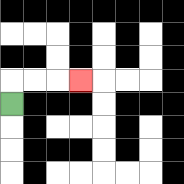{'start': '[0, 4]', 'end': '[3, 3]', 'path_directions': 'U,R,R,R', 'path_coordinates': '[[0, 4], [0, 3], [1, 3], [2, 3], [3, 3]]'}